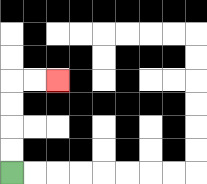{'start': '[0, 7]', 'end': '[2, 3]', 'path_directions': 'U,U,U,U,R,R', 'path_coordinates': '[[0, 7], [0, 6], [0, 5], [0, 4], [0, 3], [1, 3], [2, 3]]'}